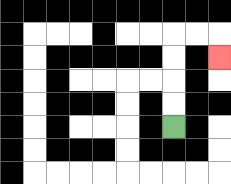{'start': '[7, 5]', 'end': '[9, 2]', 'path_directions': 'U,U,U,U,R,R,D', 'path_coordinates': '[[7, 5], [7, 4], [7, 3], [7, 2], [7, 1], [8, 1], [9, 1], [9, 2]]'}